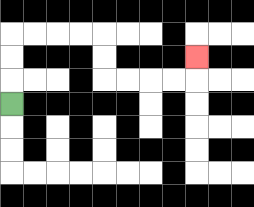{'start': '[0, 4]', 'end': '[8, 2]', 'path_directions': 'U,U,U,R,R,R,R,D,D,R,R,R,R,U', 'path_coordinates': '[[0, 4], [0, 3], [0, 2], [0, 1], [1, 1], [2, 1], [3, 1], [4, 1], [4, 2], [4, 3], [5, 3], [6, 3], [7, 3], [8, 3], [8, 2]]'}